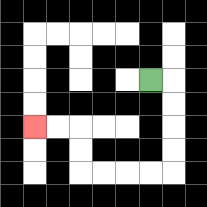{'start': '[6, 3]', 'end': '[1, 5]', 'path_directions': 'R,D,D,D,D,L,L,L,L,U,U,L,L', 'path_coordinates': '[[6, 3], [7, 3], [7, 4], [7, 5], [7, 6], [7, 7], [6, 7], [5, 7], [4, 7], [3, 7], [3, 6], [3, 5], [2, 5], [1, 5]]'}